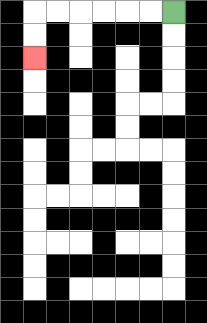{'start': '[7, 0]', 'end': '[1, 2]', 'path_directions': 'L,L,L,L,L,L,D,D', 'path_coordinates': '[[7, 0], [6, 0], [5, 0], [4, 0], [3, 0], [2, 0], [1, 0], [1, 1], [1, 2]]'}